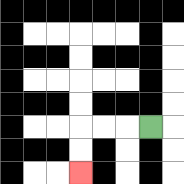{'start': '[6, 5]', 'end': '[3, 7]', 'path_directions': 'L,L,L,D,D', 'path_coordinates': '[[6, 5], [5, 5], [4, 5], [3, 5], [3, 6], [3, 7]]'}